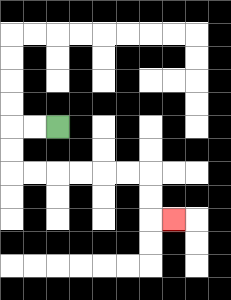{'start': '[2, 5]', 'end': '[7, 9]', 'path_directions': 'L,L,D,D,R,R,R,R,R,R,D,D,R', 'path_coordinates': '[[2, 5], [1, 5], [0, 5], [0, 6], [0, 7], [1, 7], [2, 7], [3, 7], [4, 7], [5, 7], [6, 7], [6, 8], [6, 9], [7, 9]]'}